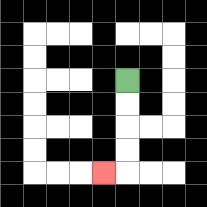{'start': '[5, 3]', 'end': '[4, 7]', 'path_directions': 'D,D,D,D,L', 'path_coordinates': '[[5, 3], [5, 4], [5, 5], [5, 6], [5, 7], [4, 7]]'}